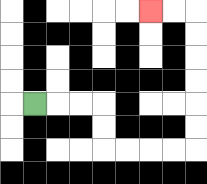{'start': '[1, 4]', 'end': '[6, 0]', 'path_directions': 'R,R,R,D,D,R,R,R,R,U,U,U,U,U,U,L,L', 'path_coordinates': '[[1, 4], [2, 4], [3, 4], [4, 4], [4, 5], [4, 6], [5, 6], [6, 6], [7, 6], [8, 6], [8, 5], [8, 4], [8, 3], [8, 2], [8, 1], [8, 0], [7, 0], [6, 0]]'}